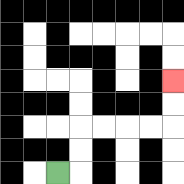{'start': '[2, 7]', 'end': '[7, 3]', 'path_directions': 'R,U,U,R,R,R,R,U,U', 'path_coordinates': '[[2, 7], [3, 7], [3, 6], [3, 5], [4, 5], [5, 5], [6, 5], [7, 5], [7, 4], [7, 3]]'}